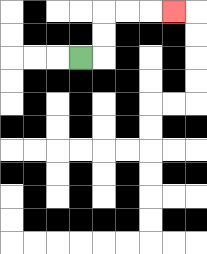{'start': '[3, 2]', 'end': '[7, 0]', 'path_directions': 'R,U,U,R,R,R', 'path_coordinates': '[[3, 2], [4, 2], [4, 1], [4, 0], [5, 0], [6, 0], [7, 0]]'}